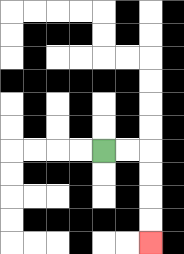{'start': '[4, 6]', 'end': '[6, 10]', 'path_directions': 'R,R,D,D,D,D', 'path_coordinates': '[[4, 6], [5, 6], [6, 6], [6, 7], [6, 8], [6, 9], [6, 10]]'}